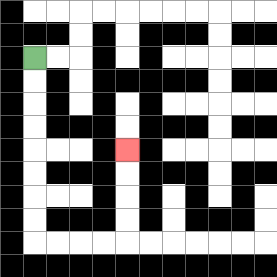{'start': '[1, 2]', 'end': '[5, 6]', 'path_directions': 'D,D,D,D,D,D,D,D,R,R,R,R,U,U,U,U', 'path_coordinates': '[[1, 2], [1, 3], [1, 4], [1, 5], [1, 6], [1, 7], [1, 8], [1, 9], [1, 10], [2, 10], [3, 10], [4, 10], [5, 10], [5, 9], [5, 8], [5, 7], [5, 6]]'}